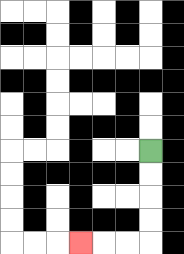{'start': '[6, 6]', 'end': '[3, 10]', 'path_directions': 'D,D,D,D,L,L,L', 'path_coordinates': '[[6, 6], [6, 7], [6, 8], [6, 9], [6, 10], [5, 10], [4, 10], [3, 10]]'}